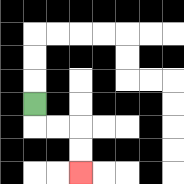{'start': '[1, 4]', 'end': '[3, 7]', 'path_directions': 'D,R,R,D,D', 'path_coordinates': '[[1, 4], [1, 5], [2, 5], [3, 5], [3, 6], [3, 7]]'}